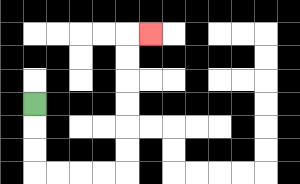{'start': '[1, 4]', 'end': '[6, 1]', 'path_directions': 'D,D,D,R,R,R,R,U,U,U,U,U,U,R', 'path_coordinates': '[[1, 4], [1, 5], [1, 6], [1, 7], [2, 7], [3, 7], [4, 7], [5, 7], [5, 6], [5, 5], [5, 4], [5, 3], [5, 2], [5, 1], [6, 1]]'}